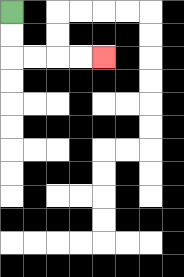{'start': '[0, 0]', 'end': '[4, 2]', 'path_directions': 'D,D,R,R,R,R', 'path_coordinates': '[[0, 0], [0, 1], [0, 2], [1, 2], [2, 2], [3, 2], [4, 2]]'}